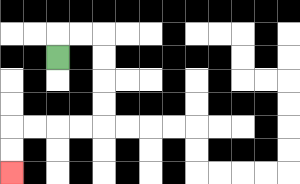{'start': '[2, 2]', 'end': '[0, 7]', 'path_directions': 'U,R,R,D,D,D,D,L,L,L,L,D,D', 'path_coordinates': '[[2, 2], [2, 1], [3, 1], [4, 1], [4, 2], [4, 3], [4, 4], [4, 5], [3, 5], [2, 5], [1, 5], [0, 5], [0, 6], [0, 7]]'}